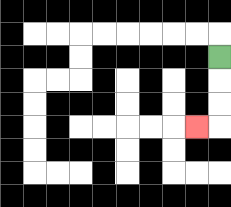{'start': '[9, 2]', 'end': '[8, 5]', 'path_directions': 'D,D,D,L', 'path_coordinates': '[[9, 2], [9, 3], [9, 4], [9, 5], [8, 5]]'}